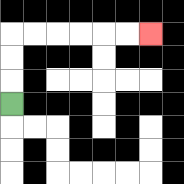{'start': '[0, 4]', 'end': '[6, 1]', 'path_directions': 'U,U,U,R,R,R,R,R,R', 'path_coordinates': '[[0, 4], [0, 3], [0, 2], [0, 1], [1, 1], [2, 1], [3, 1], [4, 1], [5, 1], [6, 1]]'}